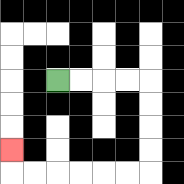{'start': '[2, 3]', 'end': '[0, 6]', 'path_directions': 'R,R,R,R,D,D,D,D,L,L,L,L,L,L,U', 'path_coordinates': '[[2, 3], [3, 3], [4, 3], [5, 3], [6, 3], [6, 4], [6, 5], [6, 6], [6, 7], [5, 7], [4, 7], [3, 7], [2, 7], [1, 7], [0, 7], [0, 6]]'}